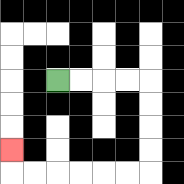{'start': '[2, 3]', 'end': '[0, 6]', 'path_directions': 'R,R,R,R,D,D,D,D,L,L,L,L,L,L,U', 'path_coordinates': '[[2, 3], [3, 3], [4, 3], [5, 3], [6, 3], [6, 4], [6, 5], [6, 6], [6, 7], [5, 7], [4, 7], [3, 7], [2, 7], [1, 7], [0, 7], [0, 6]]'}